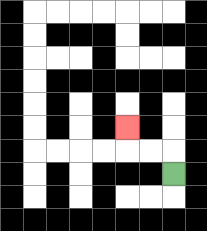{'start': '[7, 7]', 'end': '[5, 5]', 'path_directions': 'U,L,L,U', 'path_coordinates': '[[7, 7], [7, 6], [6, 6], [5, 6], [5, 5]]'}